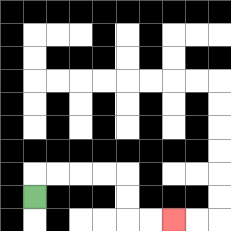{'start': '[1, 8]', 'end': '[7, 9]', 'path_directions': 'U,R,R,R,R,D,D,R,R', 'path_coordinates': '[[1, 8], [1, 7], [2, 7], [3, 7], [4, 7], [5, 7], [5, 8], [5, 9], [6, 9], [7, 9]]'}